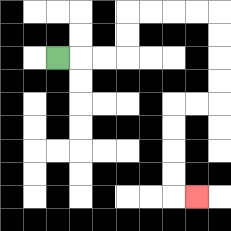{'start': '[2, 2]', 'end': '[8, 8]', 'path_directions': 'R,R,R,U,U,R,R,R,R,D,D,D,D,L,L,D,D,D,D,R', 'path_coordinates': '[[2, 2], [3, 2], [4, 2], [5, 2], [5, 1], [5, 0], [6, 0], [7, 0], [8, 0], [9, 0], [9, 1], [9, 2], [9, 3], [9, 4], [8, 4], [7, 4], [7, 5], [7, 6], [7, 7], [7, 8], [8, 8]]'}